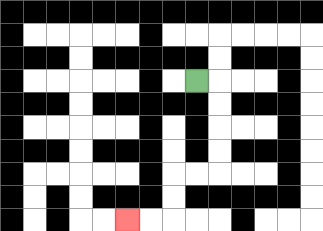{'start': '[8, 3]', 'end': '[5, 9]', 'path_directions': 'R,D,D,D,D,L,L,D,D,L,L', 'path_coordinates': '[[8, 3], [9, 3], [9, 4], [9, 5], [9, 6], [9, 7], [8, 7], [7, 7], [7, 8], [7, 9], [6, 9], [5, 9]]'}